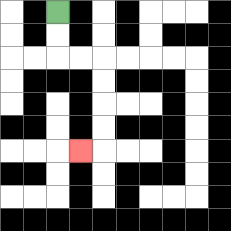{'start': '[2, 0]', 'end': '[3, 6]', 'path_directions': 'D,D,R,R,D,D,D,D,L', 'path_coordinates': '[[2, 0], [2, 1], [2, 2], [3, 2], [4, 2], [4, 3], [4, 4], [4, 5], [4, 6], [3, 6]]'}